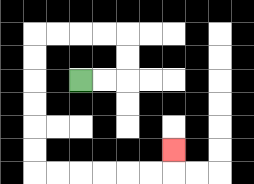{'start': '[3, 3]', 'end': '[7, 6]', 'path_directions': 'R,R,U,U,L,L,L,L,D,D,D,D,D,D,R,R,R,R,R,R,U', 'path_coordinates': '[[3, 3], [4, 3], [5, 3], [5, 2], [5, 1], [4, 1], [3, 1], [2, 1], [1, 1], [1, 2], [1, 3], [1, 4], [1, 5], [1, 6], [1, 7], [2, 7], [3, 7], [4, 7], [5, 7], [6, 7], [7, 7], [7, 6]]'}